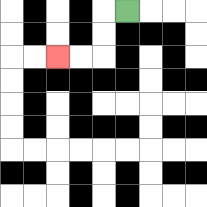{'start': '[5, 0]', 'end': '[2, 2]', 'path_directions': 'L,D,D,L,L', 'path_coordinates': '[[5, 0], [4, 0], [4, 1], [4, 2], [3, 2], [2, 2]]'}